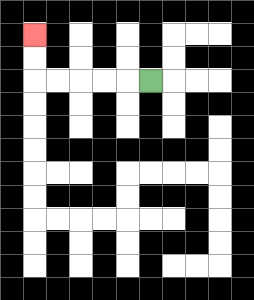{'start': '[6, 3]', 'end': '[1, 1]', 'path_directions': 'L,L,L,L,L,U,U', 'path_coordinates': '[[6, 3], [5, 3], [4, 3], [3, 3], [2, 3], [1, 3], [1, 2], [1, 1]]'}